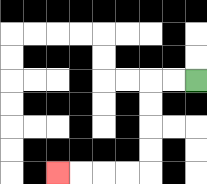{'start': '[8, 3]', 'end': '[2, 7]', 'path_directions': 'L,L,D,D,D,D,L,L,L,L', 'path_coordinates': '[[8, 3], [7, 3], [6, 3], [6, 4], [6, 5], [6, 6], [6, 7], [5, 7], [4, 7], [3, 7], [2, 7]]'}